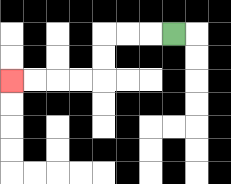{'start': '[7, 1]', 'end': '[0, 3]', 'path_directions': 'L,L,L,D,D,L,L,L,L', 'path_coordinates': '[[7, 1], [6, 1], [5, 1], [4, 1], [4, 2], [4, 3], [3, 3], [2, 3], [1, 3], [0, 3]]'}